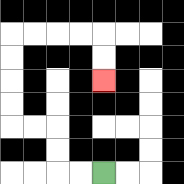{'start': '[4, 7]', 'end': '[4, 3]', 'path_directions': 'L,L,U,U,L,L,U,U,U,U,R,R,R,R,D,D', 'path_coordinates': '[[4, 7], [3, 7], [2, 7], [2, 6], [2, 5], [1, 5], [0, 5], [0, 4], [0, 3], [0, 2], [0, 1], [1, 1], [2, 1], [3, 1], [4, 1], [4, 2], [4, 3]]'}